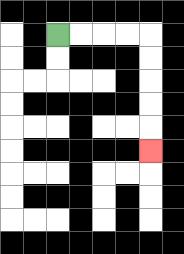{'start': '[2, 1]', 'end': '[6, 6]', 'path_directions': 'R,R,R,R,D,D,D,D,D', 'path_coordinates': '[[2, 1], [3, 1], [4, 1], [5, 1], [6, 1], [6, 2], [6, 3], [6, 4], [6, 5], [6, 6]]'}